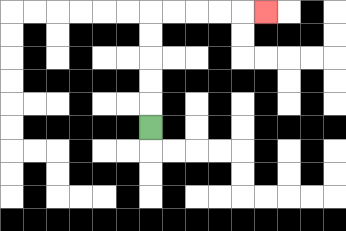{'start': '[6, 5]', 'end': '[11, 0]', 'path_directions': 'U,U,U,U,U,R,R,R,R,R', 'path_coordinates': '[[6, 5], [6, 4], [6, 3], [6, 2], [6, 1], [6, 0], [7, 0], [8, 0], [9, 0], [10, 0], [11, 0]]'}